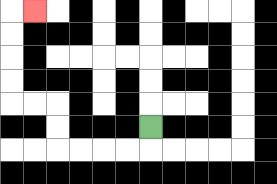{'start': '[6, 5]', 'end': '[1, 0]', 'path_directions': 'D,L,L,L,L,U,U,L,L,U,U,U,U,R', 'path_coordinates': '[[6, 5], [6, 6], [5, 6], [4, 6], [3, 6], [2, 6], [2, 5], [2, 4], [1, 4], [0, 4], [0, 3], [0, 2], [0, 1], [0, 0], [1, 0]]'}